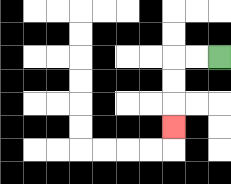{'start': '[9, 2]', 'end': '[7, 5]', 'path_directions': 'L,L,D,D,D', 'path_coordinates': '[[9, 2], [8, 2], [7, 2], [7, 3], [7, 4], [7, 5]]'}